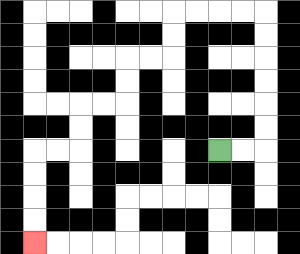{'start': '[9, 6]', 'end': '[1, 10]', 'path_directions': 'R,R,U,U,U,U,U,U,L,L,L,L,D,D,L,L,D,D,L,L,D,D,L,L,D,D,D,D', 'path_coordinates': '[[9, 6], [10, 6], [11, 6], [11, 5], [11, 4], [11, 3], [11, 2], [11, 1], [11, 0], [10, 0], [9, 0], [8, 0], [7, 0], [7, 1], [7, 2], [6, 2], [5, 2], [5, 3], [5, 4], [4, 4], [3, 4], [3, 5], [3, 6], [2, 6], [1, 6], [1, 7], [1, 8], [1, 9], [1, 10]]'}